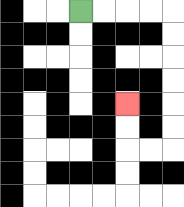{'start': '[3, 0]', 'end': '[5, 4]', 'path_directions': 'R,R,R,R,D,D,D,D,D,D,L,L,U,U', 'path_coordinates': '[[3, 0], [4, 0], [5, 0], [6, 0], [7, 0], [7, 1], [7, 2], [7, 3], [7, 4], [7, 5], [7, 6], [6, 6], [5, 6], [5, 5], [5, 4]]'}